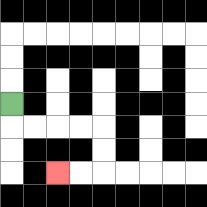{'start': '[0, 4]', 'end': '[2, 7]', 'path_directions': 'D,R,R,R,R,D,D,L,L', 'path_coordinates': '[[0, 4], [0, 5], [1, 5], [2, 5], [3, 5], [4, 5], [4, 6], [4, 7], [3, 7], [2, 7]]'}